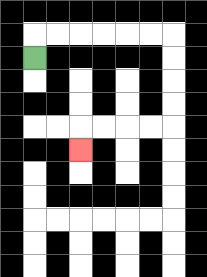{'start': '[1, 2]', 'end': '[3, 6]', 'path_directions': 'U,R,R,R,R,R,R,D,D,D,D,L,L,L,L,D', 'path_coordinates': '[[1, 2], [1, 1], [2, 1], [3, 1], [4, 1], [5, 1], [6, 1], [7, 1], [7, 2], [7, 3], [7, 4], [7, 5], [6, 5], [5, 5], [4, 5], [3, 5], [3, 6]]'}